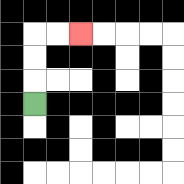{'start': '[1, 4]', 'end': '[3, 1]', 'path_directions': 'U,U,U,R,R', 'path_coordinates': '[[1, 4], [1, 3], [1, 2], [1, 1], [2, 1], [3, 1]]'}